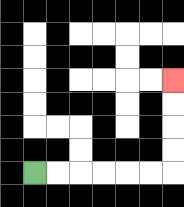{'start': '[1, 7]', 'end': '[7, 3]', 'path_directions': 'R,R,R,R,R,R,U,U,U,U', 'path_coordinates': '[[1, 7], [2, 7], [3, 7], [4, 7], [5, 7], [6, 7], [7, 7], [7, 6], [7, 5], [7, 4], [7, 3]]'}